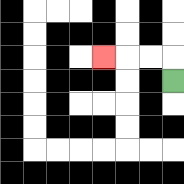{'start': '[7, 3]', 'end': '[4, 2]', 'path_directions': 'U,L,L,L', 'path_coordinates': '[[7, 3], [7, 2], [6, 2], [5, 2], [4, 2]]'}